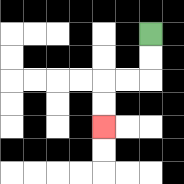{'start': '[6, 1]', 'end': '[4, 5]', 'path_directions': 'D,D,L,L,D,D', 'path_coordinates': '[[6, 1], [6, 2], [6, 3], [5, 3], [4, 3], [4, 4], [4, 5]]'}